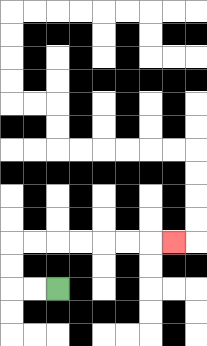{'start': '[2, 12]', 'end': '[7, 10]', 'path_directions': 'L,L,U,U,R,R,R,R,R,R,R', 'path_coordinates': '[[2, 12], [1, 12], [0, 12], [0, 11], [0, 10], [1, 10], [2, 10], [3, 10], [4, 10], [5, 10], [6, 10], [7, 10]]'}